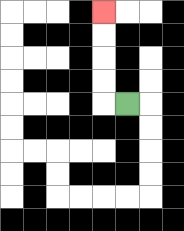{'start': '[5, 4]', 'end': '[4, 0]', 'path_directions': 'L,U,U,U,U', 'path_coordinates': '[[5, 4], [4, 4], [4, 3], [4, 2], [4, 1], [4, 0]]'}